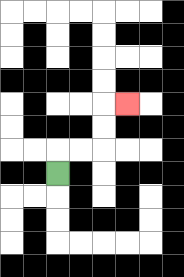{'start': '[2, 7]', 'end': '[5, 4]', 'path_directions': 'U,R,R,U,U,R', 'path_coordinates': '[[2, 7], [2, 6], [3, 6], [4, 6], [4, 5], [4, 4], [5, 4]]'}